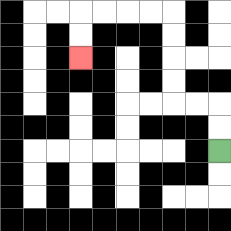{'start': '[9, 6]', 'end': '[3, 2]', 'path_directions': 'U,U,L,L,U,U,U,U,L,L,L,L,D,D', 'path_coordinates': '[[9, 6], [9, 5], [9, 4], [8, 4], [7, 4], [7, 3], [7, 2], [7, 1], [7, 0], [6, 0], [5, 0], [4, 0], [3, 0], [3, 1], [3, 2]]'}